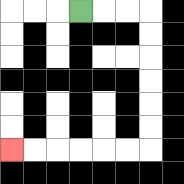{'start': '[3, 0]', 'end': '[0, 6]', 'path_directions': 'R,R,R,D,D,D,D,D,D,L,L,L,L,L,L', 'path_coordinates': '[[3, 0], [4, 0], [5, 0], [6, 0], [6, 1], [6, 2], [6, 3], [6, 4], [6, 5], [6, 6], [5, 6], [4, 6], [3, 6], [2, 6], [1, 6], [0, 6]]'}